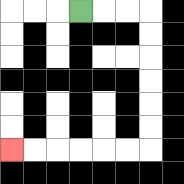{'start': '[3, 0]', 'end': '[0, 6]', 'path_directions': 'R,R,R,D,D,D,D,D,D,L,L,L,L,L,L', 'path_coordinates': '[[3, 0], [4, 0], [5, 0], [6, 0], [6, 1], [6, 2], [6, 3], [6, 4], [6, 5], [6, 6], [5, 6], [4, 6], [3, 6], [2, 6], [1, 6], [0, 6]]'}